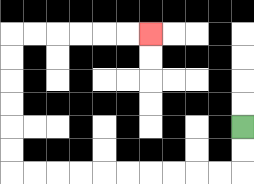{'start': '[10, 5]', 'end': '[6, 1]', 'path_directions': 'D,D,L,L,L,L,L,L,L,L,L,L,U,U,U,U,U,U,R,R,R,R,R,R', 'path_coordinates': '[[10, 5], [10, 6], [10, 7], [9, 7], [8, 7], [7, 7], [6, 7], [5, 7], [4, 7], [3, 7], [2, 7], [1, 7], [0, 7], [0, 6], [0, 5], [0, 4], [0, 3], [0, 2], [0, 1], [1, 1], [2, 1], [3, 1], [4, 1], [5, 1], [6, 1]]'}